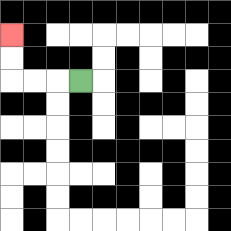{'start': '[3, 3]', 'end': '[0, 1]', 'path_directions': 'L,L,L,U,U', 'path_coordinates': '[[3, 3], [2, 3], [1, 3], [0, 3], [0, 2], [0, 1]]'}